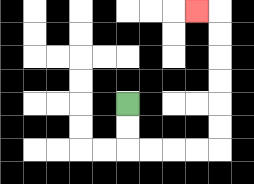{'start': '[5, 4]', 'end': '[8, 0]', 'path_directions': 'D,D,R,R,R,R,U,U,U,U,U,U,L', 'path_coordinates': '[[5, 4], [5, 5], [5, 6], [6, 6], [7, 6], [8, 6], [9, 6], [9, 5], [9, 4], [9, 3], [9, 2], [9, 1], [9, 0], [8, 0]]'}